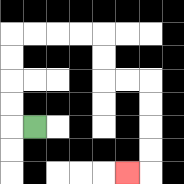{'start': '[1, 5]', 'end': '[5, 7]', 'path_directions': 'L,U,U,U,U,R,R,R,R,D,D,R,R,D,D,D,D,L', 'path_coordinates': '[[1, 5], [0, 5], [0, 4], [0, 3], [0, 2], [0, 1], [1, 1], [2, 1], [3, 1], [4, 1], [4, 2], [4, 3], [5, 3], [6, 3], [6, 4], [6, 5], [6, 6], [6, 7], [5, 7]]'}